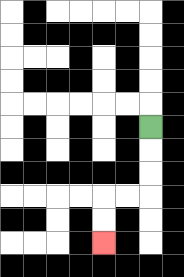{'start': '[6, 5]', 'end': '[4, 10]', 'path_directions': 'D,D,D,L,L,D,D', 'path_coordinates': '[[6, 5], [6, 6], [6, 7], [6, 8], [5, 8], [4, 8], [4, 9], [4, 10]]'}